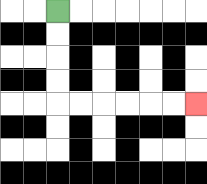{'start': '[2, 0]', 'end': '[8, 4]', 'path_directions': 'D,D,D,D,R,R,R,R,R,R', 'path_coordinates': '[[2, 0], [2, 1], [2, 2], [2, 3], [2, 4], [3, 4], [4, 4], [5, 4], [6, 4], [7, 4], [8, 4]]'}